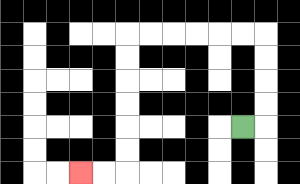{'start': '[10, 5]', 'end': '[3, 7]', 'path_directions': 'R,U,U,U,U,L,L,L,L,L,L,D,D,D,D,D,D,L,L', 'path_coordinates': '[[10, 5], [11, 5], [11, 4], [11, 3], [11, 2], [11, 1], [10, 1], [9, 1], [8, 1], [7, 1], [6, 1], [5, 1], [5, 2], [5, 3], [5, 4], [5, 5], [5, 6], [5, 7], [4, 7], [3, 7]]'}